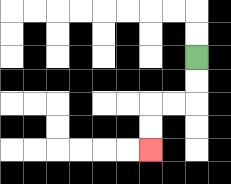{'start': '[8, 2]', 'end': '[6, 6]', 'path_directions': 'D,D,L,L,D,D', 'path_coordinates': '[[8, 2], [8, 3], [8, 4], [7, 4], [6, 4], [6, 5], [6, 6]]'}